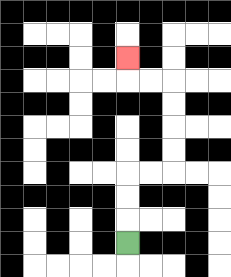{'start': '[5, 10]', 'end': '[5, 2]', 'path_directions': 'U,U,U,R,R,U,U,U,U,L,L,U', 'path_coordinates': '[[5, 10], [5, 9], [5, 8], [5, 7], [6, 7], [7, 7], [7, 6], [7, 5], [7, 4], [7, 3], [6, 3], [5, 3], [5, 2]]'}